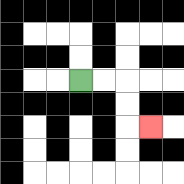{'start': '[3, 3]', 'end': '[6, 5]', 'path_directions': 'R,R,D,D,R', 'path_coordinates': '[[3, 3], [4, 3], [5, 3], [5, 4], [5, 5], [6, 5]]'}